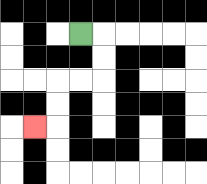{'start': '[3, 1]', 'end': '[1, 5]', 'path_directions': 'R,D,D,L,L,D,D,L', 'path_coordinates': '[[3, 1], [4, 1], [4, 2], [4, 3], [3, 3], [2, 3], [2, 4], [2, 5], [1, 5]]'}